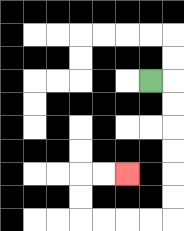{'start': '[6, 3]', 'end': '[5, 7]', 'path_directions': 'R,D,D,D,D,D,D,L,L,L,L,U,U,R,R', 'path_coordinates': '[[6, 3], [7, 3], [7, 4], [7, 5], [7, 6], [7, 7], [7, 8], [7, 9], [6, 9], [5, 9], [4, 9], [3, 9], [3, 8], [3, 7], [4, 7], [5, 7]]'}